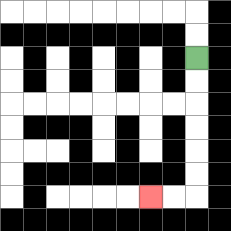{'start': '[8, 2]', 'end': '[6, 8]', 'path_directions': 'D,D,D,D,D,D,L,L', 'path_coordinates': '[[8, 2], [8, 3], [8, 4], [8, 5], [8, 6], [8, 7], [8, 8], [7, 8], [6, 8]]'}